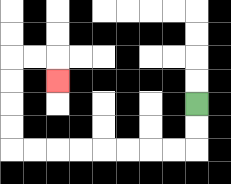{'start': '[8, 4]', 'end': '[2, 3]', 'path_directions': 'D,D,L,L,L,L,L,L,L,L,U,U,U,U,R,R,D', 'path_coordinates': '[[8, 4], [8, 5], [8, 6], [7, 6], [6, 6], [5, 6], [4, 6], [3, 6], [2, 6], [1, 6], [0, 6], [0, 5], [0, 4], [0, 3], [0, 2], [1, 2], [2, 2], [2, 3]]'}